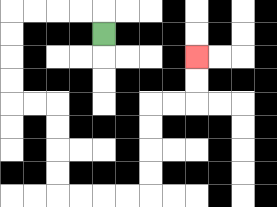{'start': '[4, 1]', 'end': '[8, 2]', 'path_directions': 'U,L,L,L,L,D,D,D,D,R,R,D,D,D,D,R,R,R,R,U,U,U,U,R,R,U,U', 'path_coordinates': '[[4, 1], [4, 0], [3, 0], [2, 0], [1, 0], [0, 0], [0, 1], [0, 2], [0, 3], [0, 4], [1, 4], [2, 4], [2, 5], [2, 6], [2, 7], [2, 8], [3, 8], [4, 8], [5, 8], [6, 8], [6, 7], [6, 6], [6, 5], [6, 4], [7, 4], [8, 4], [8, 3], [8, 2]]'}